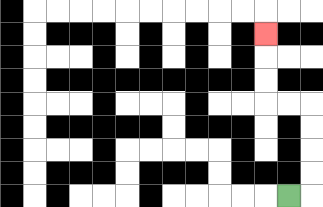{'start': '[12, 8]', 'end': '[11, 1]', 'path_directions': 'R,U,U,U,U,L,L,U,U,U', 'path_coordinates': '[[12, 8], [13, 8], [13, 7], [13, 6], [13, 5], [13, 4], [12, 4], [11, 4], [11, 3], [11, 2], [11, 1]]'}